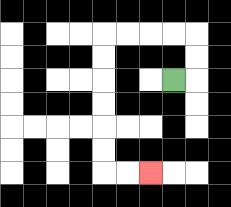{'start': '[7, 3]', 'end': '[6, 7]', 'path_directions': 'R,U,U,L,L,L,L,D,D,D,D,D,D,R,R', 'path_coordinates': '[[7, 3], [8, 3], [8, 2], [8, 1], [7, 1], [6, 1], [5, 1], [4, 1], [4, 2], [4, 3], [4, 4], [4, 5], [4, 6], [4, 7], [5, 7], [6, 7]]'}